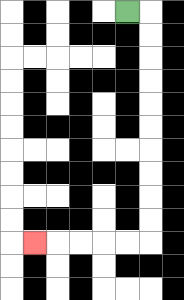{'start': '[5, 0]', 'end': '[1, 10]', 'path_directions': 'R,D,D,D,D,D,D,D,D,D,D,L,L,L,L,L', 'path_coordinates': '[[5, 0], [6, 0], [6, 1], [6, 2], [6, 3], [6, 4], [6, 5], [6, 6], [6, 7], [6, 8], [6, 9], [6, 10], [5, 10], [4, 10], [3, 10], [2, 10], [1, 10]]'}